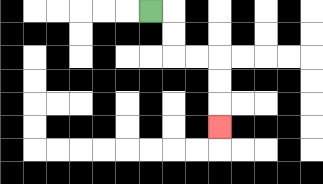{'start': '[6, 0]', 'end': '[9, 5]', 'path_directions': 'R,D,D,R,R,D,D,D', 'path_coordinates': '[[6, 0], [7, 0], [7, 1], [7, 2], [8, 2], [9, 2], [9, 3], [9, 4], [9, 5]]'}